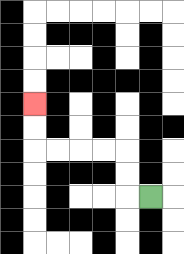{'start': '[6, 8]', 'end': '[1, 4]', 'path_directions': 'L,U,U,L,L,L,L,U,U', 'path_coordinates': '[[6, 8], [5, 8], [5, 7], [5, 6], [4, 6], [3, 6], [2, 6], [1, 6], [1, 5], [1, 4]]'}